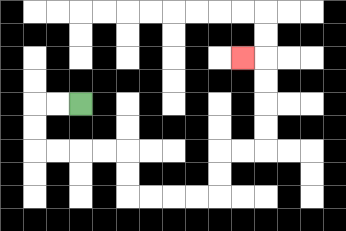{'start': '[3, 4]', 'end': '[10, 2]', 'path_directions': 'L,L,D,D,R,R,R,R,D,D,R,R,R,R,U,U,R,R,U,U,U,U,L', 'path_coordinates': '[[3, 4], [2, 4], [1, 4], [1, 5], [1, 6], [2, 6], [3, 6], [4, 6], [5, 6], [5, 7], [5, 8], [6, 8], [7, 8], [8, 8], [9, 8], [9, 7], [9, 6], [10, 6], [11, 6], [11, 5], [11, 4], [11, 3], [11, 2], [10, 2]]'}